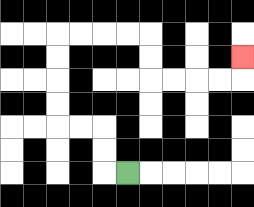{'start': '[5, 7]', 'end': '[10, 2]', 'path_directions': 'L,U,U,L,L,U,U,U,U,R,R,R,R,D,D,R,R,R,R,U', 'path_coordinates': '[[5, 7], [4, 7], [4, 6], [4, 5], [3, 5], [2, 5], [2, 4], [2, 3], [2, 2], [2, 1], [3, 1], [4, 1], [5, 1], [6, 1], [6, 2], [6, 3], [7, 3], [8, 3], [9, 3], [10, 3], [10, 2]]'}